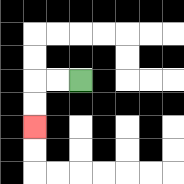{'start': '[3, 3]', 'end': '[1, 5]', 'path_directions': 'L,L,D,D', 'path_coordinates': '[[3, 3], [2, 3], [1, 3], [1, 4], [1, 5]]'}